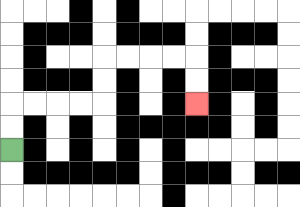{'start': '[0, 6]', 'end': '[8, 4]', 'path_directions': 'U,U,R,R,R,R,U,U,R,R,R,R,D,D', 'path_coordinates': '[[0, 6], [0, 5], [0, 4], [1, 4], [2, 4], [3, 4], [4, 4], [4, 3], [4, 2], [5, 2], [6, 2], [7, 2], [8, 2], [8, 3], [8, 4]]'}